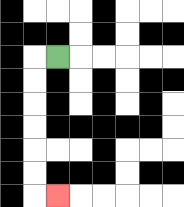{'start': '[2, 2]', 'end': '[2, 8]', 'path_directions': 'L,D,D,D,D,D,D,R', 'path_coordinates': '[[2, 2], [1, 2], [1, 3], [1, 4], [1, 5], [1, 6], [1, 7], [1, 8], [2, 8]]'}